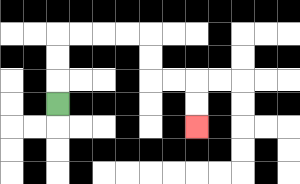{'start': '[2, 4]', 'end': '[8, 5]', 'path_directions': 'U,U,U,R,R,R,R,D,D,R,R,D,D', 'path_coordinates': '[[2, 4], [2, 3], [2, 2], [2, 1], [3, 1], [4, 1], [5, 1], [6, 1], [6, 2], [6, 3], [7, 3], [8, 3], [8, 4], [8, 5]]'}